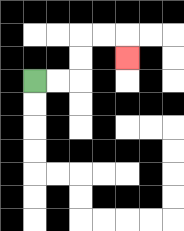{'start': '[1, 3]', 'end': '[5, 2]', 'path_directions': 'R,R,U,U,R,R,D', 'path_coordinates': '[[1, 3], [2, 3], [3, 3], [3, 2], [3, 1], [4, 1], [5, 1], [5, 2]]'}